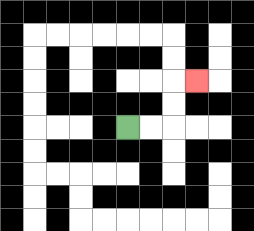{'start': '[5, 5]', 'end': '[8, 3]', 'path_directions': 'R,R,U,U,R', 'path_coordinates': '[[5, 5], [6, 5], [7, 5], [7, 4], [7, 3], [8, 3]]'}